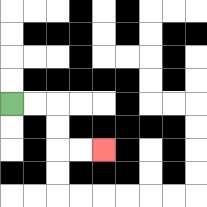{'start': '[0, 4]', 'end': '[4, 6]', 'path_directions': 'R,R,D,D,R,R', 'path_coordinates': '[[0, 4], [1, 4], [2, 4], [2, 5], [2, 6], [3, 6], [4, 6]]'}